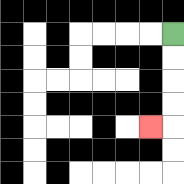{'start': '[7, 1]', 'end': '[6, 5]', 'path_directions': 'D,D,D,D,L', 'path_coordinates': '[[7, 1], [7, 2], [7, 3], [7, 4], [7, 5], [6, 5]]'}